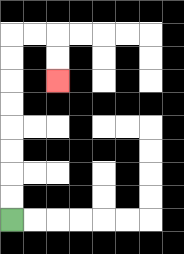{'start': '[0, 9]', 'end': '[2, 3]', 'path_directions': 'U,U,U,U,U,U,U,U,R,R,D,D', 'path_coordinates': '[[0, 9], [0, 8], [0, 7], [0, 6], [0, 5], [0, 4], [0, 3], [0, 2], [0, 1], [1, 1], [2, 1], [2, 2], [2, 3]]'}